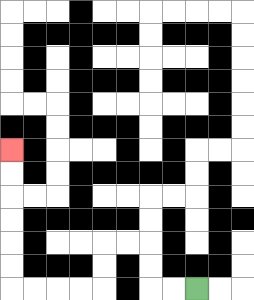{'start': '[8, 12]', 'end': '[0, 6]', 'path_directions': 'L,L,U,U,L,L,D,D,L,L,L,L,U,U,U,U,U,U', 'path_coordinates': '[[8, 12], [7, 12], [6, 12], [6, 11], [6, 10], [5, 10], [4, 10], [4, 11], [4, 12], [3, 12], [2, 12], [1, 12], [0, 12], [0, 11], [0, 10], [0, 9], [0, 8], [0, 7], [0, 6]]'}